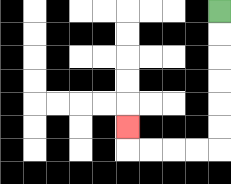{'start': '[9, 0]', 'end': '[5, 5]', 'path_directions': 'D,D,D,D,D,D,L,L,L,L,U', 'path_coordinates': '[[9, 0], [9, 1], [9, 2], [9, 3], [9, 4], [9, 5], [9, 6], [8, 6], [7, 6], [6, 6], [5, 6], [5, 5]]'}